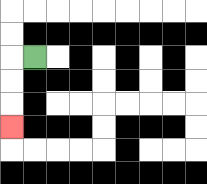{'start': '[1, 2]', 'end': '[0, 5]', 'path_directions': 'L,D,D,D', 'path_coordinates': '[[1, 2], [0, 2], [0, 3], [0, 4], [0, 5]]'}